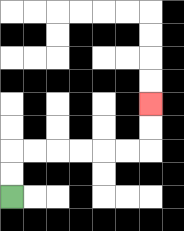{'start': '[0, 8]', 'end': '[6, 4]', 'path_directions': 'U,U,R,R,R,R,R,R,U,U', 'path_coordinates': '[[0, 8], [0, 7], [0, 6], [1, 6], [2, 6], [3, 6], [4, 6], [5, 6], [6, 6], [6, 5], [6, 4]]'}